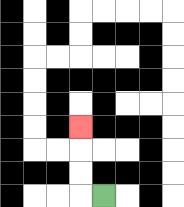{'start': '[4, 8]', 'end': '[3, 5]', 'path_directions': 'L,U,U,U', 'path_coordinates': '[[4, 8], [3, 8], [3, 7], [3, 6], [3, 5]]'}